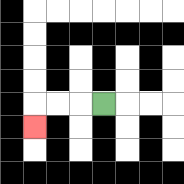{'start': '[4, 4]', 'end': '[1, 5]', 'path_directions': 'L,L,L,D', 'path_coordinates': '[[4, 4], [3, 4], [2, 4], [1, 4], [1, 5]]'}